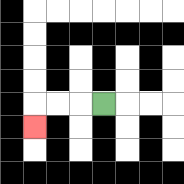{'start': '[4, 4]', 'end': '[1, 5]', 'path_directions': 'L,L,L,D', 'path_coordinates': '[[4, 4], [3, 4], [2, 4], [1, 4], [1, 5]]'}